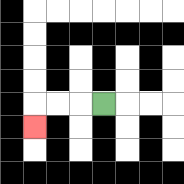{'start': '[4, 4]', 'end': '[1, 5]', 'path_directions': 'L,L,L,D', 'path_coordinates': '[[4, 4], [3, 4], [2, 4], [1, 4], [1, 5]]'}